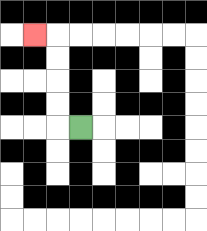{'start': '[3, 5]', 'end': '[1, 1]', 'path_directions': 'L,U,U,U,U,L', 'path_coordinates': '[[3, 5], [2, 5], [2, 4], [2, 3], [2, 2], [2, 1], [1, 1]]'}